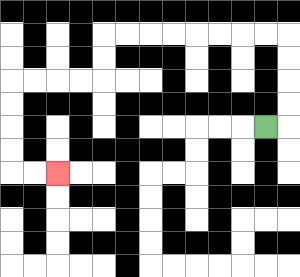{'start': '[11, 5]', 'end': '[2, 7]', 'path_directions': 'R,U,U,U,U,L,L,L,L,L,L,L,L,D,D,L,L,L,L,D,D,D,D,R,R', 'path_coordinates': '[[11, 5], [12, 5], [12, 4], [12, 3], [12, 2], [12, 1], [11, 1], [10, 1], [9, 1], [8, 1], [7, 1], [6, 1], [5, 1], [4, 1], [4, 2], [4, 3], [3, 3], [2, 3], [1, 3], [0, 3], [0, 4], [0, 5], [0, 6], [0, 7], [1, 7], [2, 7]]'}